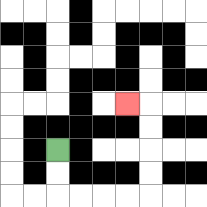{'start': '[2, 6]', 'end': '[5, 4]', 'path_directions': 'D,D,R,R,R,R,U,U,U,U,L', 'path_coordinates': '[[2, 6], [2, 7], [2, 8], [3, 8], [4, 8], [5, 8], [6, 8], [6, 7], [6, 6], [6, 5], [6, 4], [5, 4]]'}